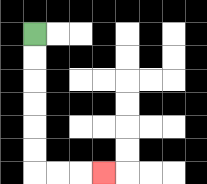{'start': '[1, 1]', 'end': '[4, 7]', 'path_directions': 'D,D,D,D,D,D,R,R,R', 'path_coordinates': '[[1, 1], [1, 2], [1, 3], [1, 4], [1, 5], [1, 6], [1, 7], [2, 7], [3, 7], [4, 7]]'}